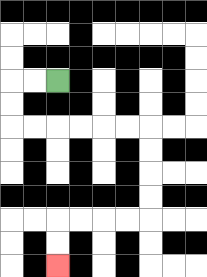{'start': '[2, 3]', 'end': '[2, 11]', 'path_directions': 'L,L,D,D,R,R,R,R,R,R,D,D,D,D,L,L,L,L,D,D', 'path_coordinates': '[[2, 3], [1, 3], [0, 3], [0, 4], [0, 5], [1, 5], [2, 5], [3, 5], [4, 5], [5, 5], [6, 5], [6, 6], [6, 7], [6, 8], [6, 9], [5, 9], [4, 9], [3, 9], [2, 9], [2, 10], [2, 11]]'}